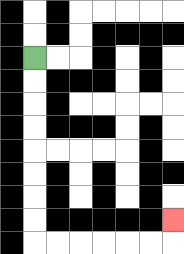{'start': '[1, 2]', 'end': '[7, 9]', 'path_directions': 'D,D,D,D,D,D,D,D,R,R,R,R,R,R,U', 'path_coordinates': '[[1, 2], [1, 3], [1, 4], [1, 5], [1, 6], [1, 7], [1, 8], [1, 9], [1, 10], [2, 10], [3, 10], [4, 10], [5, 10], [6, 10], [7, 10], [7, 9]]'}